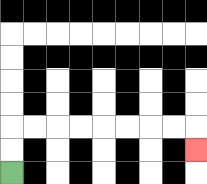{'start': '[0, 7]', 'end': '[8, 6]', 'path_directions': 'U,U,R,R,R,R,R,R,R,R,D', 'path_coordinates': '[[0, 7], [0, 6], [0, 5], [1, 5], [2, 5], [3, 5], [4, 5], [5, 5], [6, 5], [7, 5], [8, 5], [8, 6]]'}